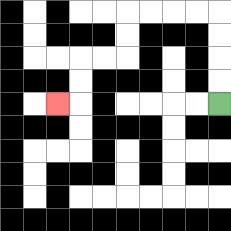{'start': '[9, 4]', 'end': '[2, 4]', 'path_directions': 'U,U,U,U,L,L,L,L,D,D,L,L,D,D,L', 'path_coordinates': '[[9, 4], [9, 3], [9, 2], [9, 1], [9, 0], [8, 0], [7, 0], [6, 0], [5, 0], [5, 1], [5, 2], [4, 2], [3, 2], [3, 3], [3, 4], [2, 4]]'}